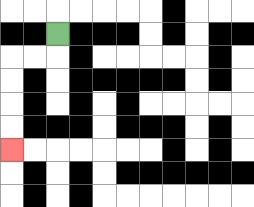{'start': '[2, 1]', 'end': '[0, 6]', 'path_directions': 'D,L,L,D,D,D,D', 'path_coordinates': '[[2, 1], [2, 2], [1, 2], [0, 2], [0, 3], [0, 4], [0, 5], [0, 6]]'}